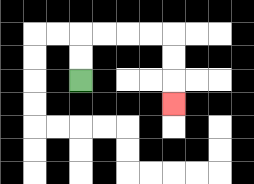{'start': '[3, 3]', 'end': '[7, 4]', 'path_directions': 'U,U,R,R,R,R,D,D,D', 'path_coordinates': '[[3, 3], [3, 2], [3, 1], [4, 1], [5, 1], [6, 1], [7, 1], [7, 2], [7, 3], [7, 4]]'}